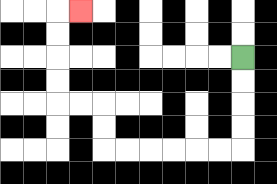{'start': '[10, 2]', 'end': '[3, 0]', 'path_directions': 'D,D,D,D,L,L,L,L,L,L,U,U,L,L,U,U,U,U,R', 'path_coordinates': '[[10, 2], [10, 3], [10, 4], [10, 5], [10, 6], [9, 6], [8, 6], [7, 6], [6, 6], [5, 6], [4, 6], [4, 5], [4, 4], [3, 4], [2, 4], [2, 3], [2, 2], [2, 1], [2, 0], [3, 0]]'}